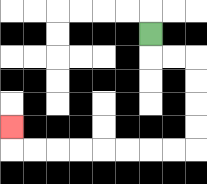{'start': '[6, 1]', 'end': '[0, 5]', 'path_directions': 'D,R,R,D,D,D,D,L,L,L,L,L,L,L,L,U', 'path_coordinates': '[[6, 1], [6, 2], [7, 2], [8, 2], [8, 3], [8, 4], [8, 5], [8, 6], [7, 6], [6, 6], [5, 6], [4, 6], [3, 6], [2, 6], [1, 6], [0, 6], [0, 5]]'}